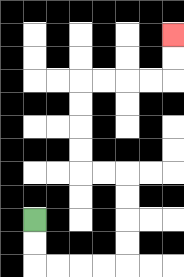{'start': '[1, 9]', 'end': '[7, 1]', 'path_directions': 'D,D,R,R,R,R,U,U,U,U,L,L,U,U,U,U,R,R,R,R,U,U', 'path_coordinates': '[[1, 9], [1, 10], [1, 11], [2, 11], [3, 11], [4, 11], [5, 11], [5, 10], [5, 9], [5, 8], [5, 7], [4, 7], [3, 7], [3, 6], [3, 5], [3, 4], [3, 3], [4, 3], [5, 3], [6, 3], [7, 3], [7, 2], [7, 1]]'}